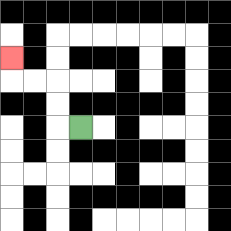{'start': '[3, 5]', 'end': '[0, 2]', 'path_directions': 'L,U,U,L,L,U', 'path_coordinates': '[[3, 5], [2, 5], [2, 4], [2, 3], [1, 3], [0, 3], [0, 2]]'}